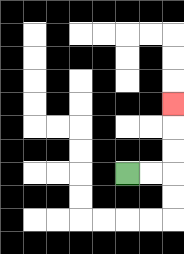{'start': '[5, 7]', 'end': '[7, 4]', 'path_directions': 'R,R,U,U,U', 'path_coordinates': '[[5, 7], [6, 7], [7, 7], [7, 6], [7, 5], [7, 4]]'}